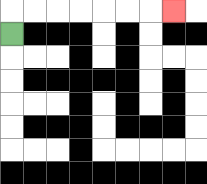{'start': '[0, 1]', 'end': '[7, 0]', 'path_directions': 'U,R,R,R,R,R,R,R', 'path_coordinates': '[[0, 1], [0, 0], [1, 0], [2, 0], [3, 0], [4, 0], [5, 0], [6, 0], [7, 0]]'}